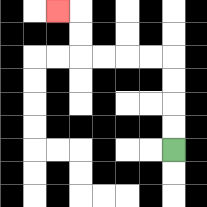{'start': '[7, 6]', 'end': '[2, 0]', 'path_directions': 'U,U,U,U,L,L,L,L,U,U,L', 'path_coordinates': '[[7, 6], [7, 5], [7, 4], [7, 3], [7, 2], [6, 2], [5, 2], [4, 2], [3, 2], [3, 1], [3, 0], [2, 0]]'}